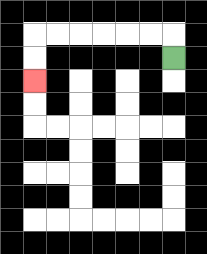{'start': '[7, 2]', 'end': '[1, 3]', 'path_directions': 'U,L,L,L,L,L,L,D,D', 'path_coordinates': '[[7, 2], [7, 1], [6, 1], [5, 1], [4, 1], [3, 1], [2, 1], [1, 1], [1, 2], [1, 3]]'}